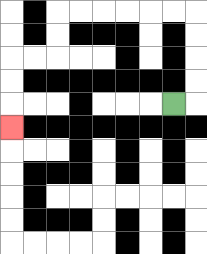{'start': '[7, 4]', 'end': '[0, 5]', 'path_directions': 'R,U,U,U,U,L,L,L,L,L,L,D,D,L,L,D,D,D', 'path_coordinates': '[[7, 4], [8, 4], [8, 3], [8, 2], [8, 1], [8, 0], [7, 0], [6, 0], [5, 0], [4, 0], [3, 0], [2, 0], [2, 1], [2, 2], [1, 2], [0, 2], [0, 3], [0, 4], [0, 5]]'}